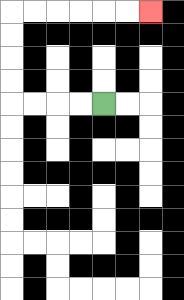{'start': '[4, 4]', 'end': '[6, 0]', 'path_directions': 'L,L,L,L,U,U,U,U,R,R,R,R,R,R', 'path_coordinates': '[[4, 4], [3, 4], [2, 4], [1, 4], [0, 4], [0, 3], [0, 2], [0, 1], [0, 0], [1, 0], [2, 0], [3, 0], [4, 0], [5, 0], [6, 0]]'}